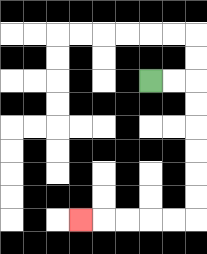{'start': '[6, 3]', 'end': '[3, 9]', 'path_directions': 'R,R,D,D,D,D,D,D,L,L,L,L,L', 'path_coordinates': '[[6, 3], [7, 3], [8, 3], [8, 4], [8, 5], [8, 6], [8, 7], [8, 8], [8, 9], [7, 9], [6, 9], [5, 9], [4, 9], [3, 9]]'}